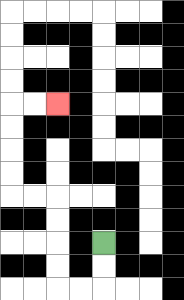{'start': '[4, 10]', 'end': '[2, 4]', 'path_directions': 'D,D,L,L,U,U,U,U,L,L,U,U,U,U,R,R', 'path_coordinates': '[[4, 10], [4, 11], [4, 12], [3, 12], [2, 12], [2, 11], [2, 10], [2, 9], [2, 8], [1, 8], [0, 8], [0, 7], [0, 6], [0, 5], [0, 4], [1, 4], [2, 4]]'}